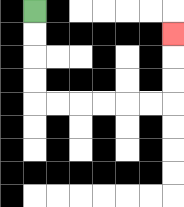{'start': '[1, 0]', 'end': '[7, 1]', 'path_directions': 'D,D,D,D,R,R,R,R,R,R,U,U,U', 'path_coordinates': '[[1, 0], [1, 1], [1, 2], [1, 3], [1, 4], [2, 4], [3, 4], [4, 4], [5, 4], [6, 4], [7, 4], [7, 3], [7, 2], [7, 1]]'}